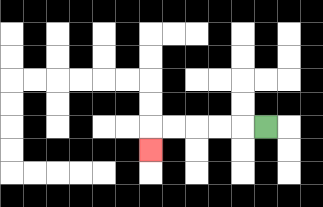{'start': '[11, 5]', 'end': '[6, 6]', 'path_directions': 'L,L,L,L,L,D', 'path_coordinates': '[[11, 5], [10, 5], [9, 5], [8, 5], [7, 5], [6, 5], [6, 6]]'}